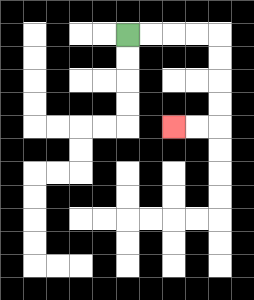{'start': '[5, 1]', 'end': '[7, 5]', 'path_directions': 'R,R,R,R,D,D,D,D,L,L', 'path_coordinates': '[[5, 1], [6, 1], [7, 1], [8, 1], [9, 1], [9, 2], [9, 3], [9, 4], [9, 5], [8, 5], [7, 5]]'}